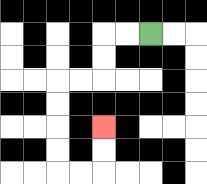{'start': '[6, 1]', 'end': '[4, 5]', 'path_directions': 'L,L,D,D,L,L,D,D,D,D,R,R,U,U', 'path_coordinates': '[[6, 1], [5, 1], [4, 1], [4, 2], [4, 3], [3, 3], [2, 3], [2, 4], [2, 5], [2, 6], [2, 7], [3, 7], [4, 7], [4, 6], [4, 5]]'}